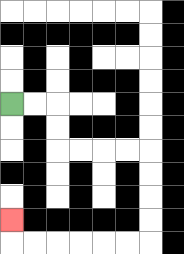{'start': '[0, 4]', 'end': '[0, 9]', 'path_directions': 'R,R,D,D,R,R,R,R,D,D,D,D,L,L,L,L,L,L,U', 'path_coordinates': '[[0, 4], [1, 4], [2, 4], [2, 5], [2, 6], [3, 6], [4, 6], [5, 6], [6, 6], [6, 7], [6, 8], [6, 9], [6, 10], [5, 10], [4, 10], [3, 10], [2, 10], [1, 10], [0, 10], [0, 9]]'}